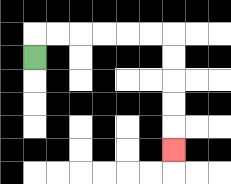{'start': '[1, 2]', 'end': '[7, 6]', 'path_directions': 'U,R,R,R,R,R,R,D,D,D,D,D', 'path_coordinates': '[[1, 2], [1, 1], [2, 1], [3, 1], [4, 1], [5, 1], [6, 1], [7, 1], [7, 2], [7, 3], [7, 4], [7, 5], [7, 6]]'}